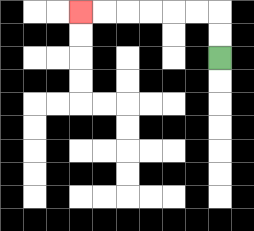{'start': '[9, 2]', 'end': '[3, 0]', 'path_directions': 'U,U,L,L,L,L,L,L', 'path_coordinates': '[[9, 2], [9, 1], [9, 0], [8, 0], [7, 0], [6, 0], [5, 0], [4, 0], [3, 0]]'}